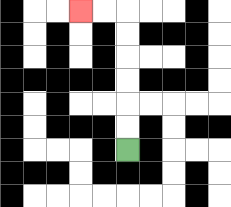{'start': '[5, 6]', 'end': '[3, 0]', 'path_directions': 'U,U,U,U,U,U,L,L', 'path_coordinates': '[[5, 6], [5, 5], [5, 4], [5, 3], [5, 2], [5, 1], [5, 0], [4, 0], [3, 0]]'}